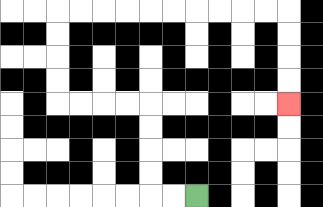{'start': '[8, 8]', 'end': '[12, 4]', 'path_directions': 'L,L,U,U,U,U,L,L,L,L,U,U,U,U,R,R,R,R,R,R,R,R,R,R,D,D,D,D', 'path_coordinates': '[[8, 8], [7, 8], [6, 8], [6, 7], [6, 6], [6, 5], [6, 4], [5, 4], [4, 4], [3, 4], [2, 4], [2, 3], [2, 2], [2, 1], [2, 0], [3, 0], [4, 0], [5, 0], [6, 0], [7, 0], [8, 0], [9, 0], [10, 0], [11, 0], [12, 0], [12, 1], [12, 2], [12, 3], [12, 4]]'}